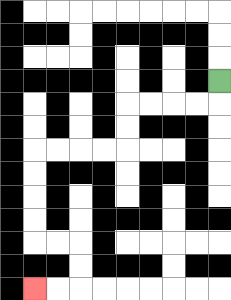{'start': '[9, 3]', 'end': '[1, 12]', 'path_directions': 'D,L,L,L,L,D,D,L,L,L,L,D,D,D,D,R,R,D,D,L,L', 'path_coordinates': '[[9, 3], [9, 4], [8, 4], [7, 4], [6, 4], [5, 4], [5, 5], [5, 6], [4, 6], [3, 6], [2, 6], [1, 6], [1, 7], [1, 8], [1, 9], [1, 10], [2, 10], [3, 10], [3, 11], [3, 12], [2, 12], [1, 12]]'}